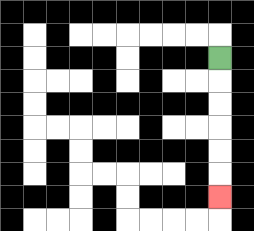{'start': '[9, 2]', 'end': '[9, 8]', 'path_directions': 'D,D,D,D,D,D', 'path_coordinates': '[[9, 2], [9, 3], [9, 4], [9, 5], [9, 6], [9, 7], [9, 8]]'}